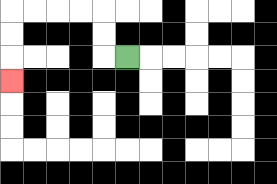{'start': '[5, 2]', 'end': '[0, 3]', 'path_directions': 'L,U,U,L,L,L,L,D,D,D', 'path_coordinates': '[[5, 2], [4, 2], [4, 1], [4, 0], [3, 0], [2, 0], [1, 0], [0, 0], [0, 1], [0, 2], [0, 3]]'}